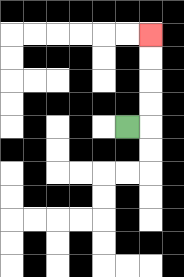{'start': '[5, 5]', 'end': '[6, 1]', 'path_directions': 'R,U,U,U,U', 'path_coordinates': '[[5, 5], [6, 5], [6, 4], [6, 3], [6, 2], [6, 1]]'}